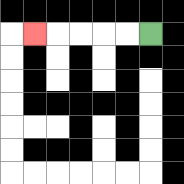{'start': '[6, 1]', 'end': '[1, 1]', 'path_directions': 'L,L,L,L,L', 'path_coordinates': '[[6, 1], [5, 1], [4, 1], [3, 1], [2, 1], [1, 1]]'}